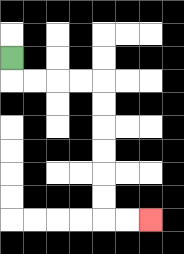{'start': '[0, 2]', 'end': '[6, 9]', 'path_directions': 'D,R,R,R,R,D,D,D,D,D,D,R,R', 'path_coordinates': '[[0, 2], [0, 3], [1, 3], [2, 3], [3, 3], [4, 3], [4, 4], [4, 5], [4, 6], [4, 7], [4, 8], [4, 9], [5, 9], [6, 9]]'}